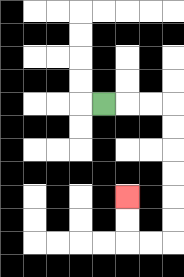{'start': '[4, 4]', 'end': '[5, 8]', 'path_directions': 'R,R,R,D,D,D,D,D,D,L,L,U,U', 'path_coordinates': '[[4, 4], [5, 4], [6, 4], [7, 4], [7, 5], [7, 6], [7, 7], [7, 8], [7, 9], [7, 10], [6, 10], [5, 10], [5, 9], [5, 8]]'}